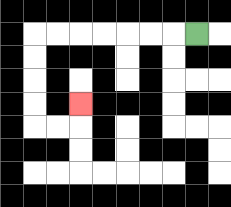{'start': '[8, 1]', 'end': '[3, 4]', 'path_directions': 'L,L,L,L,L,L,L,D,D,D,D,R,R,U', 'path_coordinates': '[[8, 1], [7, 1], [6, 1], [5, 1], [4, 1], [3, 1], [2, 1], [1, 1], [1, 2], [1, 3], [1, 4], [1, 5], [2, 5], [3, 5], [3, 4]]'}